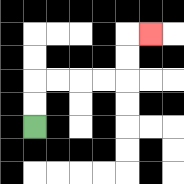{'start': '[1, 5]', 'end': '[6, 1]', 'path_directions': 'U,U,R,R,R,R,U,U,R', 'path_coordinates': '[[1, 5], [1, 4], [1, 3], [2, 3], [3, 3], [4, 3], [5, 3], [5, 2], [5, 1], [6, 1]]'}